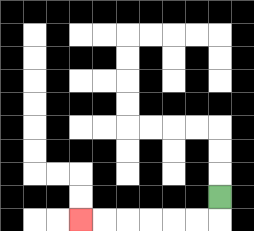{'start': '[9, 8]', 'end': '[3, 9]', 'path_directions': 'D,L,L,L,L,L,L', 'path_coordinates': '[[9, 8], [9, 9], [8, 9], [7, 9], [6, 9], [5, 9], [4, 9], [3, 9]]'}